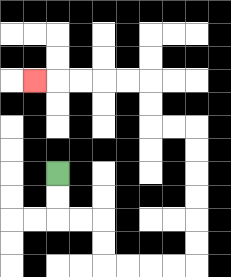{'start': '[2, 7]', 'end': '[1, 3]', 'path_directions': 'D,D,R,R,D,D,R,R,R,R,U,U,U,U,U,U,L,L,U,U,L,L,L,L,L', 'path_coordinates': '[[2, 7], [2, 8], [2, 9], [3, 9], [4, 9], [4, 10], [4, 11], [5, 11], [6, 11], [7, 11], [8, 11], [8, 10], [8, 9], [8, 8], [8, 7], [8, 6], [8, 5], [7, 5], [6, 5], [6, 4], [6, 3], [5, 3], [4, 3], [3, 3], [2, 3], [1, 3]]'}